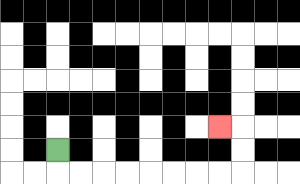{'start': '[2, 6]', 'end': '[9, 5]', 'path_directions': 'D,R,R,R,R,R,R,R,R,U,U,L', 'path_coordinates': '[[2, 6], [2, 7], [3, 7], [4, 7], [5, 7], [6, 7], [7, 7], [8, 7], [9, 7], [10, 7], [10, 6], [10, 5], [9, 5]]'}